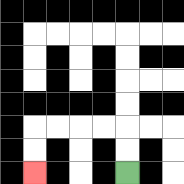{'start': '[5, 7]', 'end': '[1, 7]', 'path_directions': 'U,U,L,L,L,L,D,D', 'path_coordinates': '[[5, 7], [5, 6], [5, 5], [4, 5], [3, 5], [2, 5], [1, 5], [1, 6], [1, 7]]'}